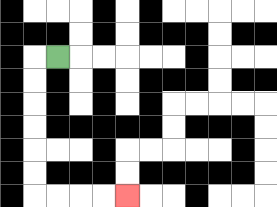{'start': '[2, 2]', 'end': '[5, 8]', 'path_directions': 'L,D,D,D,D,D,D,R,R,R,R', 'path_coordinates': '[[2, 2], [1, 2], [1, 3], [1, 4], [1, 5], [1, 6], [1, 7], [1, 8], [2, 8], [3, 8], [4, 8], [5, 8]]'}